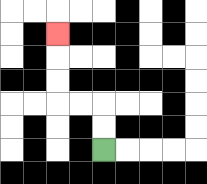{'start': '[4, 6]', 'end': '[2, 1]', 'path_directions': 'U,U,L,L,U,U,U', 'path_coordinates': '[[4, 6], [4, 5], [4, 4], [3, 4], [2, 4], [2, 3], [2, 2], [2, 1]]'}